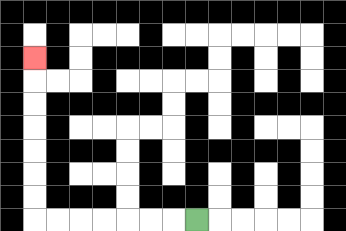{'start': '[8, 9]', 'end': '[1, 2]', 'path_directions': 'L,L,L,L,L,L,L,U,U,U,U,U,U,U', 'path_coordinates': '[[8, 9], [7, 9], [6, 9], [5, 9], [4, 9], [3, 9], [2, 9], [1, 9], [1, 8], [1, 7], [1, 6], [1, 5], [1, 4], [1, 3], [1, 2]]'}